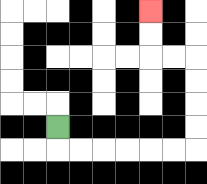{'start': '[2, 5]', 'end': '[6, 0]', 'path_directions': 'D,R,R,R,R,R,R,U,U,U,U,L,L,U,U', 'path_coordinates': '[[2, 5], [2, 6], [3, 6], [4, 6], [5, 6], [6, 6], [7, 6], [8, 6], [8, 5], [8, 4], [8, 3], [8, 2], [7, 2], [6, 2], [6, 1], [6, 0]]'}